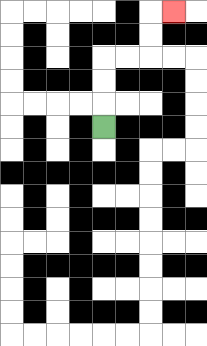{'start': '[4, 5]', 'end': '[7, 0]', 'path_directions': 'U,U,U,R,R,U,U,R', 'path_coordinates': '[[4, 5], [4, 4], [4, 3], [4, 2], [5, 2], [6, 2], [6, 1], [6, 0], [7, 0]]'}